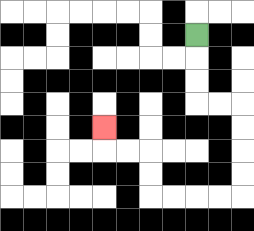{'start': '[8, 1]', 'end': '[4, 5]', 'path_directions': 'D,D,D,R,R,D,D,D,D,L,L,L,L,U,U,L,L,U', 'path_coordinates': '[[8, 1], [8, 2], [8, 3], [8, 4], [9, 4], [10, 4], [10, 5], [10, 6], [10, 7], [10, 8], [9, 8], [8, 8], [7, 8], [6, 8], [6, 7], [6, 6], [5, 6], [4, 6], [4, 5]]'}